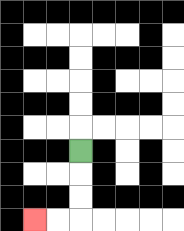{'start': '[3, 6]', 'end': '[1, 9]', 'path_directions': 'D,D,D,L,L', 'path_coordinates': '[[3, 6], [3, 7], [3, 8], [3, 9], [2, 9], [1, 9]]'}